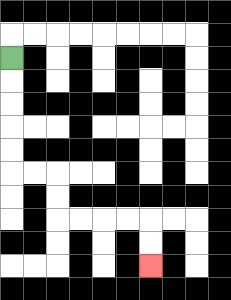{'start': '[0, 2]', 'end': '[6, 11]', 'path_directions': 'D,D,D,D,D,R,R,D,D,R,R,R,R,D,D', 'path_coordinates': '[[0, 2], [0, 3], [0, 4], [0, 5], [0, 6], [0, 7], [1, 7], [2, 7], [2, 8], [2, 9], [3, 9], [4, 9], [5, 9], [6, 9], [6, 10], [6, 11]]'}